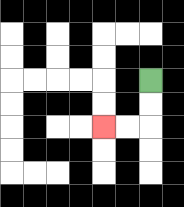{'start': '[6, 3]', 'end': '[4, 5]', 'path_directions': 'D,D,L,L', 'path_coordinates': '[[6, 3], [6, 4], [6, 5], [5, 5], [4, 5]]'}